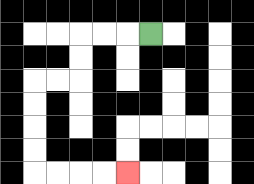{'start': '[6, 1]', 'end': '[5, 7]', 'path_directions': 'L,L,L,D,D,L,L,D,D,D,D,R,R,R,R', 'path_coordinates': '[[6, 1], [5, 1], [4, 1], [3, 1], [3, 2], [3, 3], [2, 3], [1, 3], [1, 4], [1, 5], [1, 6], [1, 7], [2, 7], [3, 7], [4, 7], [5, 7]]'}